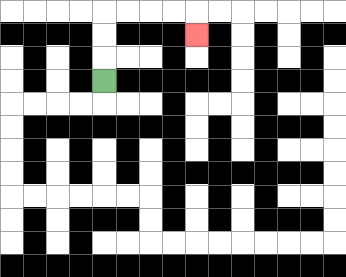{'start': '[4, 3]', 'end': '[8, 1]', 'path_directions': 'U,U,U,R,R,R,R,D', 'path_coordinates': '[[4, 3], [4, 2], [4, 1], [4, 0], [5, 0], [6, 0], [7, 0], [8, 0], [8, 1]]'}